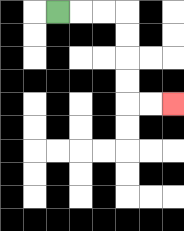{'start': '[2, 0]', 'end': '[7, 4]', 'path_directions': 'R,R,R,D,D,D,D,R,R', 'path_coordinates': '[[2, 0], [3, 0], [4, 0], [5, 0], [5, 1], [5, 2], [5, 3], [5, 4], [6, 4], [7, 4]]'}